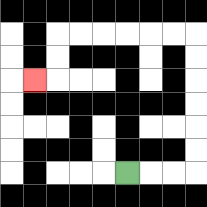{'start': '[5, 7]', 'end': '[1, 3]', 'path_directions': 'R,R,R,U,U,U,U,U,U,L,L,L,L,L,L,D,D,L', 'path_coordinates': '[[5, 7], [6, 7], [7, 7], [8, 7], [8, 6], [8, 5], [8, 4], [8, 3], [8, 2], [8, 1], [7, 1], [6, 1], [5, 1], [4, 1], [3, 1], [2, 1], [2, 2], [2, 3], [1, 3]]'}